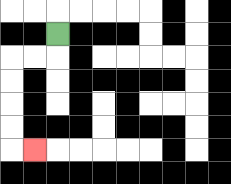{'start': '[2, 1]', 'end': '[1, 6]', 'path_directions': 'D,L,L,D,D,D,D,R', 'path_coordinates': '[[2, 1], [2, 2], [1, 2], [0, 2], [0, 3], [0, 4], [0, 5], [0, 6], [1, 6]]'}